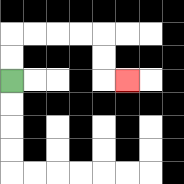{'start': '[0, 3]', 'end': '[5, 3]', 'path_directions': 'U,U,R,R,R,R,D,D,R', 'path_coordinates': '[[0, 3], [0, 2], [0, 1], [1, 1], [2, 1], [3, 1], [4, 1], [4, 2], [4, 3], [5, 3]]'}